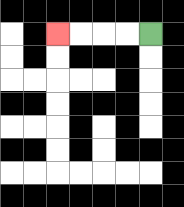{'start': '[6, 1]', 'end': '[2, 1]', 'path_directions': 'L,L,L,L', 'path_coordinates': '[[6, 1], [5, 1], [4, 1], [3, 1], [2, 1]]'}